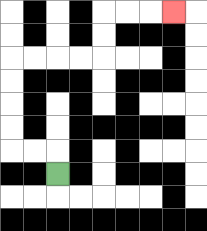{'start': '[2, 7]', 'end': '[7, 0]', 'path_directions': 'U,L,L,U,U,U,U,R,R,R,R,U,U,R,R,R', 'path_coordinates': '[[2, 7], [2, 6], [1, 6], [0, 6], [0, 5], [0, 4], [0, 3], [0, 2], [1, 2], [2, 2], [3, 2], [4, 2], [4, 1], [4, 0], [5, 0], [6, 0], [7, 0]]'}